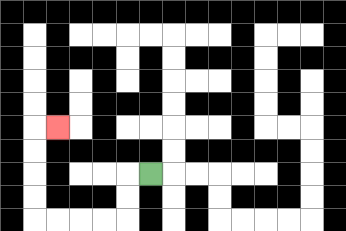{'start': '[6, 7]', 'end': '[2, 5]', 'path_directions': 'L,D,D,L,L,L,L,U,U,U,U,R', 'path_coordinates': '[[6, 7], [5, 7], [5, 8], [5, 9], [4, 9], [3, 9], [2, 9], [1, 9], [1, 8], [1, 7], [1, 6], [1, 5], [2, 5]]'}